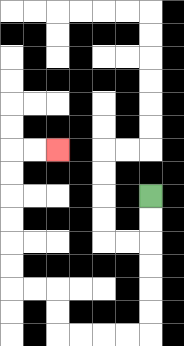{'start': '[6, 8]', 'end': '[2, 6]', 'path_directions': 'D,D,D,D,D,D,L,L,L,L,U,U,L,L,U,U,U,U,U,U,R,R', 'path_coordinates': '[[6, 8], [6, 9], [6, 10], [6, 11], [6, 12], [6, 13], [6, 14], [5, 14], [4, 14], [3, 14], [2, 14], [2, 13], [2, 12], [1, 12], [0, 12], [0, 11], [0, 10], [0, 9], [0, 8], [0, 7], [0, 6], [1, 6], [2, 6]]'}